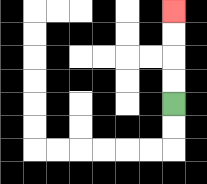{'start': '[7, 4]', 'end': '[7, 0]', 'path_directions': 'U,U,U,U', 'path_coordinates': '[[7, 4], [7, 3], [7, 2], [7, 1], [7, 0]]'}